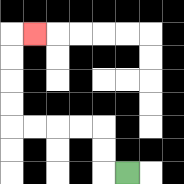{'start': '[5, 7]', 'end': '[1, 1]', 'path_directions': 'L,U,U,L,L,L,L,U,U,U,U,R', 'path_coordinates': '[[5, 7], [4, 7], [4, 6], [4, 5], [3, 5], [2, 5], [1, 5], [0, 5], [0, 4], [0, 3], [0, 2], [0, 1], [1, 1]]'}